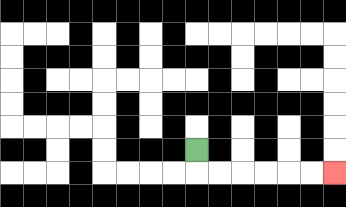{'start': '[8, 6]', 'end': '[14, 7]', 'path_directions': 'D,R,R,R,R,R,R', 'path_coordinates': '[[8, 6], [8, 7], [9, 7], [10, 7], [11, 7], [12, 7], [13, 7], [14, 7]]'}